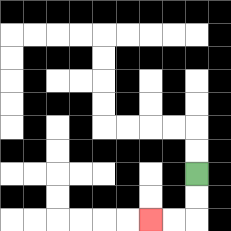{'start': '[8, 7]', 'end': '[6, 9]', 'path_directions': 'D,D,L,L', 'path_coordinates': '[[8, 7], [8, 8], [8, 9], [7, 9], [6, 9]]'}